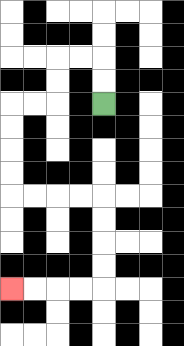{'start': '[4, 4]', 'end': '[0, 12]', 'path_directions': 'U,U,L,L,D,D,L,L,D,D,D,D,R,R,R,R,D,D,D,D,L,L,L,L', 'path_coordinates': '[[4, 4], [4, 3], [4, 2], [3, 2], [2, 2], [2, 3], [2, 4], [1, 4], [0, 4], [0, 5], [0, 6], [0, 7], [0, 8], [1, 8], [2, 8], [3, 8], [4, 8], [4, 9], [4, 10], [4, 11], [4, 12], [3, 12], [2, 12], [1, 12], [0, 12]]'}